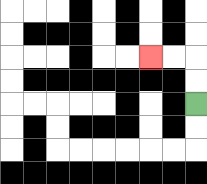{'start': '[8, 4]', 'end': '[6, 2]', 'path_directions': 'U,U,L,L', 'path_coordinates': '[[8, 4], [8, 3], [8, 2], [7, 2], [6, 2]]'}